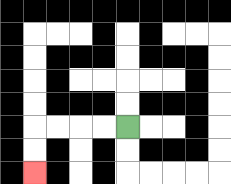{'start': '[5, 5]', 'end': '[1, 7]', 'path_directions': 'L,L,L,L,D,D', 'path_coordinates': '[[5, 5], [4, 5], [3, 5], [2, 5], [1, 5], [1, 6], [1, 7]]'}